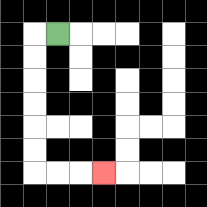{'start': '[2, 1]', 'end': '[4, 7]', 'path_directions': 'L,D,D,D,D,D,D,R,R,R', 'path_coordinates': '[[2, 1], [1, 1], [1, 2], [1, 3], [1, 4], [1, 5], [1, 6], [1, 7], [2, 7], [3, 7], [4, 7]]'}